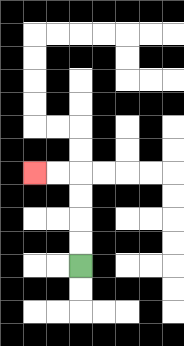{'start': '[3, 11]', 'end': '[1, 7]', 'path_directions': 'U,U,U,U,L,L', 'path_coordinates': '[[3, 11], [3, 10], [3, 9], [3, 8], [3, 7], [2, 7], [1, 7]]'}